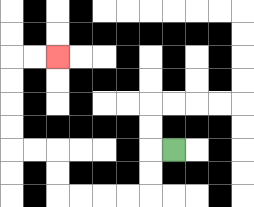{'start': '[7, 6]', 'end': '[2, 2]', 'path_directions': 'L,D,D,L,L,L,L,U,U,L,L,U,U,U,U,R,R', 'path_coordinates': '[[7, 6], [6, 6], [6, 7], [6, 8], [5, 8], [4, 8], [3, 8], [2, 8], [2, 7], [2, 6], [1, 6], [0, 6], [0, 5], [0, 4], [0, 3], [0, 2], [1, 2], [2, 2]]'}